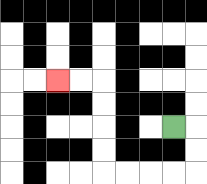{'start': '[7, 5]', 'end': '[2, 3]', 'path_directions': 'R,D,D,L,L,L,L,U,U,U,U,L,L', 'path_coordinates': '[[7, 5], [8, 5], [8, 6], [8, 7], [7, 7], [6, 7], [5, 7], [4, 7], [4, 6], [4, 5], [4, 4], [4, 3], [3, 3], [2, 3]]'}